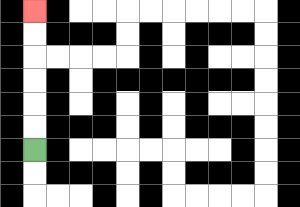{'start': '[1, 6]', 'end': '[1, 0]', 'path_directions': 'U,U,U,U,U,U', 'path_coordinates': '[[1, 6], [1, 5], [1, 4], [1, 3], [1, 2], [1, 1], [1, 0]]'}